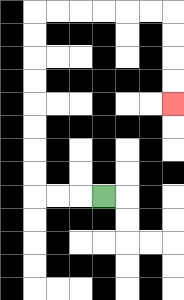{'start': '[4, 8]', 'end': '[7, 4]', 'path_directions': 'L,L,L,U,U,U,U,U,U,U,U,R,R,R,R,R,R,D,D,D,D', 'path_coordinates': '[[4, 8], [3, 8], [2, 8], [1, 8], [1, 7], [1, 6], [1, 5], [1, 4], [1, 3], [1, 2], [1, 1], [1, 0], [2, 0], [3, 0], [4, 0], [5, 0], [6, 0], [7, 0], [7, 1], [7, 2], [7, 3], [7, 4]]'}